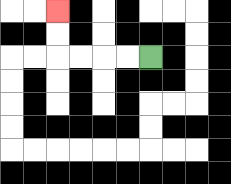{'start': '[6, 2]', 'end': '[2, 0]', 'path_directions': 'L,L,L,L,U,U', 'path_coordinates': '[[6, 2], [5, 2], [4, 2], [3, 2], [2, 2], [2, 1], [2, 0]]'}